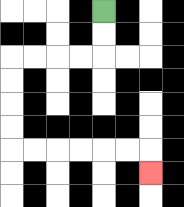{'start': '[4, 0]', 'end': '[6, 7]', 'path_directions': 'D,D,L,L,L,L,D,D,D,D,R,R,R,R,R,R,D', 'path_coordinates': '[[4, 0], [4, 1], [4, 2], [3, 2], [2, 2], [1, 2], [0, 2], [0, 3], [0, 4], [0, 5], [0, 6], [1, 6], [2, 6], [3, 6], [4, 6], [5, 6], [6, 6], [6, 7]]'}